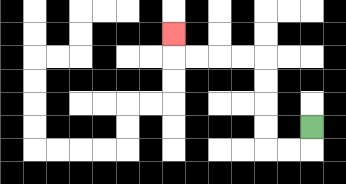{'start': '[13, 5]', 'end': '[7, 1]', 'path_directions': 'D,L,L,U,U,U,U,L,L,L,L,U', 'path_coordinates': '[[13, 5], [13, 6], [12, 6], [11, 6], [11, 5], [11, 4], [11, 3], [11, 2], [10, 2], [9, 2], [8, 2], [7, 2], [7, 1]]'}